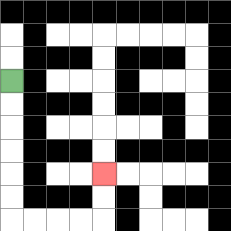{'start': '[0, 3]', 'end': '[4, 7]', 'path_directions': 'D,D,D,D,D,D,R,R,R,R,U,U', 'path_coordinates': '[[0, 3], [0, 4], [0, 5], [0, 6], [0, 7], [0, 8], [0, 9], [1, 9], [2, 9], [3, 9], [4, 9], [4, 8], [4, 7]]'}